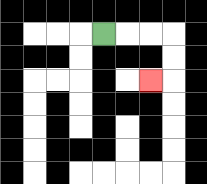{'start': '[4, 1]', 'end': '[6, 3]', 'path_directions': 'R,R,R,D,D,L', 'path_coordinates': '[[4, 1], [5, 1], [6, 1], [7, 1], [7, 2], [7, 3], [6, 3]]'}